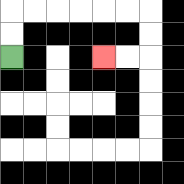{'start': '[0, 2]', 'end': '[4, 2]', 'path_directions': 'U,U,R,R,R,R,R,R,D,D,L,L', 'path_coordinates': '[[0, 2], [0, 1], [0, 0], [1, 0], [2, 0], [3, 0], [4, 0], [5, 0], [6, 0], [6, 1], [6, 2], [5, 2], [4, 2]]'}